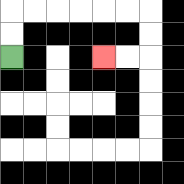{'start': '[0, 2]', 'end': '[4, 2]', 'path_directions': 'U,U,R,R,R,R,R,R,D,D,L,L', 'path_coordinates': '[[0, 2], [0, 1], [0, 0], [1, 0], [2, 0], [3, 0], [4, 0], [5, 0], [6, 0], [6, 1], [6, 2], [5, 2], [4, 2]]'}